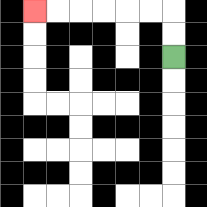{'start': '[7, 2]', 'end': '[1, 0]', 'path_directions': 'U,U,L,L,L,L,L,L', 'path_coordinates': '[[7, 2], [7, 1], [7, 0], [6, 0], [5, 0], [4, 0], [3, 0], [2, 0], [1, 0]]'}